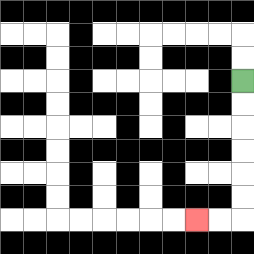{'start': '[10, 3]', 'end': '[8, 9]', 'path_directions': 'D,D,D,D,D,D,L,L', 'path_coordinates': '[[10, 3], [10, 4], [10, 5], [10, 6], [10, 7], [10, 8], [10, 9], [9, 9], [8, 9]]'}